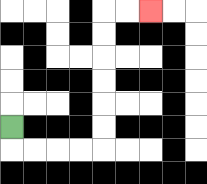{'start': '[0, 5]', 'end': '[6, 0]', 'path_directions': 'D,R,R,R,R,U,U,U,U,U,U,R,R', 'path_coordinates': '[[0, 5], [0, 6], [1, 6], [2, 6], [3, 6], [4, 6], [4, 5], [4, 4], [4, 3], [4, 2], [4, 1], [4, 0], [5, 0], [6, 0]]'}